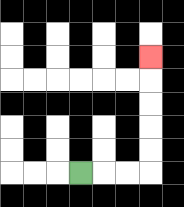{'start': '[3, 7]', 'end': '[6, 2]', 'path_directions': 'R,R,R,U,U,U,U,U', 'path_coordinates': '[[3, 7], [4, 7], [5, 7], [6, 7], [6, 6], [6, 5], [6, 4], [6, 3], [6, 2]]'}